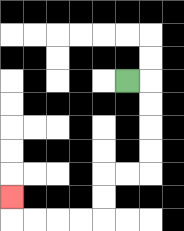{'start': '[5, 3]', 'end': '[0, 8]', 'path_directions': 'R,D,D,D,D,L,L,D,D,L,L,L,L,U', 'path_coordinates': '[[5, 3], [6, 3], [6, 4], [6, 5], [6, 6], [6, 7], [5, 7], [4, 7], [4, 8], [4, 9], [3, 9], [2, 9], [1, 9], [0, 9], [0, 8]]'}